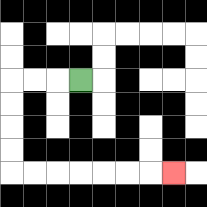{'start': '[3, 3]', 'end': '[7, 7]', 'path_directions': 'L,L,L,D,D,D,D,R,R,R,R,R,R,R', 'path_coordinates': '[[3, 3], [2, 3], [1, 3], [0, 3], [0, 4], [0, 5], [0, 6], [0, 7], [1, 7], [2, 7], [3, 7], [4, 7], [5, 7], [6, 7], [7, 7]]'}